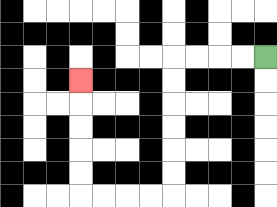{'start': '[11, 2]', 'end': '[3, 3]', 'path_directions': 'L,L,L,L,D,D,D,D,D,D,L,L,L,L,U,U,U,U,U', 'path_coordinates': '[[11, 2], [10, 2], [9, 2], [8, 2], [7, 2], [7, 3], [7, 4], [7, 5], [7, 6], [7, 7], [7, 8], [6, 8], [5, 8], [4, 8], [3, 8], [3, 7], [3, 6], [3, 5], [3, 4], [3, 3]]'}